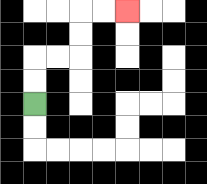{'start': '[1, 4]', 'end': '[5, 0]', 'path_directions': 'U,U,R,R,U,U,R,R', 'path_coordinates': '[[1, 4], [1, 3], [1, 2], [2, 2], [3, 2], [3, 1], [3, 0], [4, 0], [5, 0]]'}